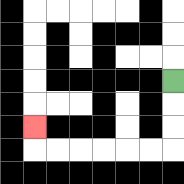{'start': '[7, 3]', 'end': '[1, 5]', 'path_directions': 'D,D,D,L,L,L,L,L,L,U', 'path_coordinates': '[[7, 3], [7, 4], [7, 5], [7, 6], [6, 6], [5, 6], [4, 6], [3, 6], [2, 6], [1, 6], [1, 5]]'}